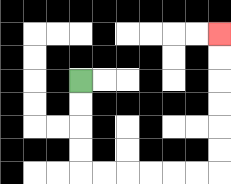{'start': '[3, 3]', 'end': '[9, 1]', 'path_directions': 'D,D,D,D,R,R,R,R,R,R,U,U,U,U,U,U', 'path_coordinates': '[[3, 3], [3, 4], [3, 5], [3, 6], [3, 7], [4, 7], [5, 7], [6, 7], [7, 7], [8, 7], [9, 7], [9, 6], [9, 5], [9, 4], [9, 3], [9, 2], [9, 1]]'}